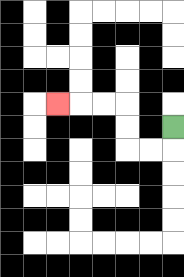{'start': '[7, 5]', 'end': '[2, 4]', 'path_directions': 'D,L,L,U,U,L,L,L', 'path_coordinates': '[[7, 5], [7, 6], [6, 6], [5, 6], [5, 5], [5, 4], [4, 4], [3, 4], [2, 4]]'}